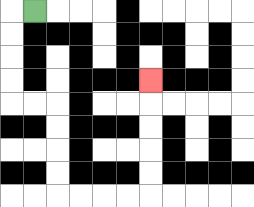{'start': '[1, 0]', 'end': '[6, 3]', 'path_directions': 'L,D,D,D,D,R,R,D,D,D,D,R,R,R,R,U,U,U,U,U', 'path_coordinates': '[[1, 0], [0, 0], [0, 1], [0, 2], [0, 3], [0, 4], [1, 4], [2, 4], [2, 5], [2, 6], [2, 7], [2, 8], [3, 8], [4, 8], [5, 8], [6, 8], [6, 7], [6, 6], [6, 5], [6, 4], [6, 3]]'}